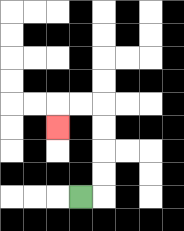{'start': '[3, 8]', 'end': '[2, 5]', 'path_directions': 'R,U,U,U,U,L,L,D', 'path_coordinates': '[[3, 8], [4, 8], [4, 7], [4, 6], [4, 5], [4, 4], [3, 4], [2, 4], [2, 5]]'}